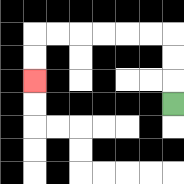{'start': '[7, 4]', 'end': '[1, 3]', 'path_directions': 'U,U,U,L,L,L,L,L,L,D,D', 'path_coordinates': '[[7, 4], [7, 3], [7, 2], [7, 1], [6, 1], [5, 1], [4, 1], [3, 1], [2, 1], [1, 1], [1, 2], [1, 3]]'}